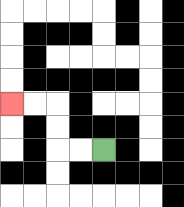{'start': '[4, 6]', 'end': '[0, 4]', 'path_directions': 'L,L,U,U,L,L', 'path_coordinates': '[[4, 6], [3, 6], [2, 6], [2, 5], [2, 4], [1, 4], [0, 4]]'}